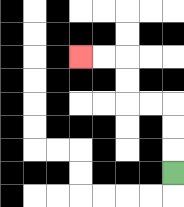{'start': '[7, 7]', 'end': '[3, 2]', 'path_directions': 'U,U,U,L,L,U,U,L,L', 'path_coordinates': '[[7, 7], [7, 6], [7, 5], [7, 4], [6, 4], [5, 4], [5, 3], [5, 2], [4, 2], [3, 2]]'}